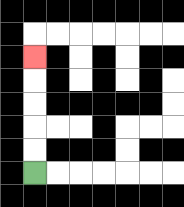{'start': '[1, 7]', 'end': '[1, 2]', 'path_directions': 'U,U,U,U,U', 'path_coordinates': '[[1, 7], [1, 6], [1, 5], [1, 4], [1, 3], [1, 2]]'}